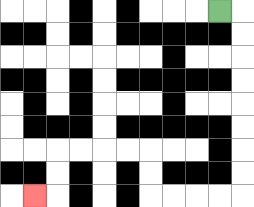{'start': '[9, 0]', 'end': '[1, 8]', 'path_directions': 'R,D,D,D,D,D,D,D,D,L,L,L,L,U,U,L,L,L,L,D,D,L', 'path_coordinates': '[[9, 0], [10, 0], [10, 1], [10, 2], [10, 3], [10, 4], [10, 5], [10, 6], [10, 7], [10, 8], [9, 8], [8, 8], [7, 8], [6, 8], [6, 7], [6, 6], [5, 6], [4, 6], [3, 6], [2, 6], [2, 7], [2, 8], [1, 8]]'}